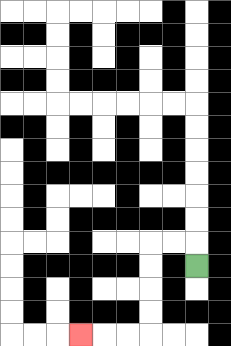{'start': '[8, 11]', 'end': '[3, 14]', 'path_directions': 'U,L,L,D,D,D,D,L,L,L', 'path_coordinates': '[[8, 11], [8, 10], [7, 10], [6, 10], [6, 11], [6, 12], [6, 13], [6, 14], [5, 14], [4, 14], [3, 14]]'}